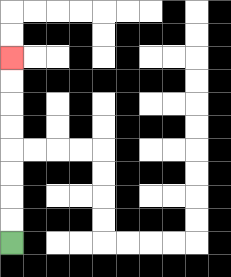{'start': '[0, 10]', 'end': '[0, 2]', 'path_directions': 'U,U,U,U,U,U,U,U', 'path_coordinates': '[[0, 10], [0, 9], [0, 8], [0, 7], [0, 6], [0, 5], [0, 4], [0, 3], [0, 2]]'}